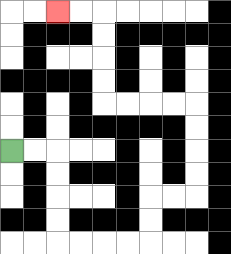{'start': '[0, 6]', 'end': '[2, 0]', 'path_directions': 'R,R,D,D,D,D,R,R,R,R,U,U,R,R,U,U,U,U,L,L,L,L,U,U,U,U,L,L', 'path_coordinates': '[[0, 6], [1, 6], [2, 6], [2, 7], [2, 8], [2, 9], [2, 10], [3, 10], [4, 10], [5, 10], [6, 10], [6, 9], [6, 8], [7, 8], [8, 8], [8, 7], [8, 6], [8, 5], [8, 4], [7, 4], [6, 4], [5, 4], [4, 4], [4, 3], [4, 2], [4, 1], [4, 0], [3, 0], [2, 0]]'}